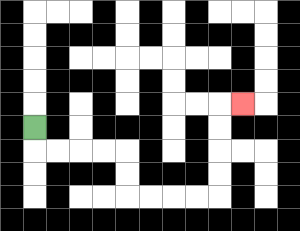{'start': '[1, 5]', 'end': '[10, 4]', 'path_directions': 'D,R,R,R,R,D,D,R,R,R,R,U,U,U,U,R', 'path_coordinates': '[[1, 5], [1, 6], [2, 6], [3, 6], [4, 6], [5, 6], [5, 7], [5, 8], [6, 8], [7, 8], [8, 8], [9, 8], [9, 7], [9, 6], [9, 5], [9, 4], [10, 4]]'}